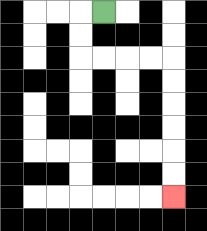{'start': '[4, 0]', 'end': '[7, 8]', 'path_directions': 'L,D,D,R,R,R,R,D,D,D,D,D,D', 'path_coordinates': '[[4, 0], [3, 0], [3, 1], [3, 2], [4, 2], [5, 2], [6, 2], [7, 2], [7, 3], [7, 4], [7, 5], [7, 6], [7, 7], [7, 8]]'}